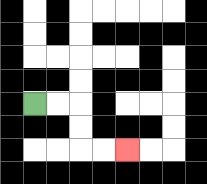{'start': '[1, 4]', 'end': '[5, 6]', 'path_directions': 'R,R,D,D,R,R', 'path_coordinates': '[[1, 4], [2, 4], [3, 4], [3, 5], [3, 6], [4, 6], [5, 6]]'}